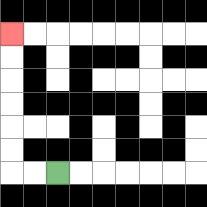{'start': '[2, 7]', 'end': '[0, 1]', 'path_directions': 'L,L,U,U,U,U,U,U', 'path_coordinates': '[[2, 7], [1, 7], [0, 7], [0, 6], [0, 5], [0, 4], [0, 3], [0, 2], [0, 1]]'}